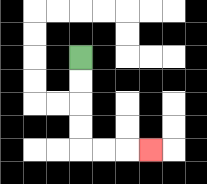{'start': '[3, 2]', 'end': '[6, 6]', 'path_directions': 'D,D,D,D,R,R,R', 'path_coordinates': '[[3, 2], [3, 3], [3, 4], [3, 5], [3, 6], [4, 6], [5, 6], [6, 6]]'}